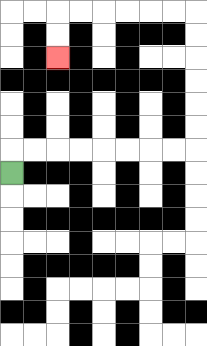{'start': '[0, 7]', 'end': '[2, 2]', 'path_directions': 'U,R,R,R,R,R,R,R,R,U,U,U,U,U,U,L,L,L,L,L,L,D,D', 'path_coordinates': '[[0, 7], [0, 6], [1, 6], [2, 6], [3, 6], [4, 6], [5, 6], [6, 6], [7, 6], [8, 6], [8, 5], [8, 4], [8, 3], [8, 2], [8, 1], [8, 0], [7, 0], [6, 0], [5, 0], [4, 0], [3, 0], [2, 0], [2, 1], [2, 2]]'}